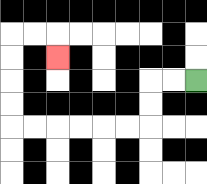{'start': '[8, 3]', 'end': '[2, 2]', 'path_directions': 'L,L,D,D,L,L,L,L,L,L,U,U,U,U,R,R,D', 'path_coordinates': '[[8, 3], [7, 3], [6, 3], [6, 4], [6, 5], [5, 5], [4, 5], [3, 5], [2, 5], [1, 5], [0, 5], [0, 4], [0, 3], [0, 2], [0, 1], [1, 1], [2, 1], [2, 2]]'}